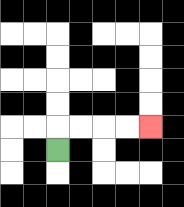{'start': '[2, 6]', 'end': '[6, 5]', 'path_directions': 'U,R,R,R,R', 'path_coordinates': '[[2, 6], [2, 5], [3, 5], [4, 5], [5, 5], [6, 5]]'}